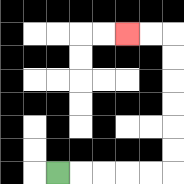{'start': '[2, 7]', 'end': '[5, 1]', 'path_directions': 'R,R,R,R,R,U,U,U,U,U,U,L,L', 'path_coordinates': '[[2, 7], [3, 7], [4, 7], [5, 7], [6, 7], [7, 7], [7, 6], [7, 5], [7, 4], [7, 3], [7, 2], [7, 1], [6, 1], [5, 1]]'}